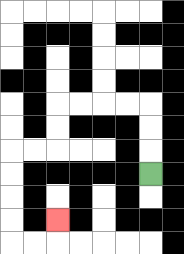{'start': '[6, 7]', 'end': '[2, 9]', 'path_directions': 'U,U,U,L,L,L,L,D,D,L,L,D,D,D,D,R,R,U', 'path_coordinates': '[[6, 7], [6, 6], [6, 5], [6, 4], [5, 4], [4, 4], [3, 4], [2, 4], [2, 5], [2, 6], [1, 6], [0, 6], [0, 7], [0, 8], [0, 9], [0, 10], [1, 10], [2, 10], [2, 9]]'}